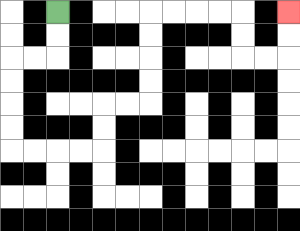{'start': '[2, 0]', 'end': '[12, 0]', 'path_directions': 'D,D,L,L,D,D,D,D,R,R,R,R,U,U,R,R,U,U,U,U,R,R,R,R,D,D,R,R,U,U', 'path_coordinates': '[[2, 0], [2, 1], [2, 2], [1, 2], [0, 2], [0, 3], [0, 4], [0, 5], [0, 6], [1, 6], [2, 6], [3, 6], [4, 6], [4, 5], [4, 4], [5, 4], [6, 4], [6, 3], [6, 2], [6, 1], [6, 0], [7, 0], [8, 0], [9, 0], [10, 0], [10, 1], [10, 2], [11, 2], [12, 2], [12, 1], [12, 0]]'}